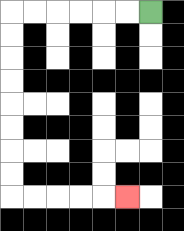{'start': '[6, 0]', 'end': '[5, 8]', 'path_directions': 'L,L,L,L,L,L,D,D,D,D,D,D,D,D,R,R,R,R,R', 'path_coordinates': '[[6, 0], [5, 0], [4, 0], [3, 0], [2, 0], [1, 0], [0, 0], [0, 1], [0, 2], [0, 3], [0, 4], [0, 5], [0, 6], [0, 7], [0, 8], [1, 8], [2, 8], [3, 8], [4, 8], [5, 8]]'}